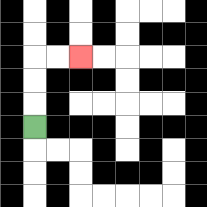{'start': '[1, 5]', 'end': '[3, 2]', 'path_directions': 'U,U,U,R,R', 'path_coordinates': '[[1, 5], [1, 4], [1, 3], [1, 2], [2, 2], [3, 2]]'}